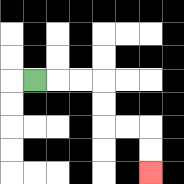{'start': '[1, 3]', 'end': '[6, 7]', 'path_directions': 'R,R,R,D,D,R,R,D,D', 'path_coordinates': '[[1, 3], [2, 3], [3, 3], [4, 3], [4, 4], [4, 5], [5, 5], [6, 5], [6, 6], [6, 7]]'}